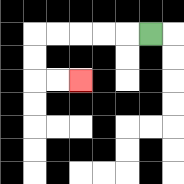{'start': '[6, 1]', 'end': '[3, 3]', 'path_directions': 'L,L,L,L,L,D,D,R,R', 'path_coordinates': '[[6, 1], [5, 1], [4, 1], [3, 1], [2, 1], [1, 1], [1, 2], [1, 3], [2, 3], [3, 3]]'}